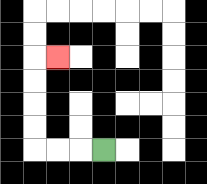{'start': '[4, 6]', 'end': '[2, 2]', 'path_directions': 'L,L,L,U,U,U,U,R', 'path_coordinates': '[[4, 6], [3, 6], [2, 6], [1, 6], [1, 5], [1, 4], [1, 3], [1, 2], [2, 2]]'}